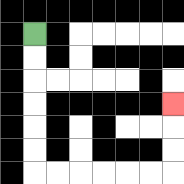{'start': '[1, 1]', 'end': '[7, 4]', 'path_directions': 'D,D,D,D,D,D,R,R,R,R,R,R,U,U,U', 'path_coordinates': '[[1, 1], [1, 2], [1, 3], [1, 4], [1, 5], [1, 6], [1, 7], [2, 7], [3, 7], [4, 7], [5, 7], [6, 7], [7, 7], [7, 6], [7, 5], [7, 4]]'}